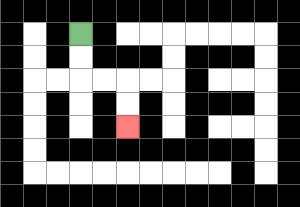{'start': '[3, 1]', 'end': '[5, 5]', 'path_directions': 'D,D,R,R,D,D', 'path_coordinates': '[[3, 1], [3, 2], [3, 3], [4, 3], [5, 3], [5, 4], [5, 5]]'}